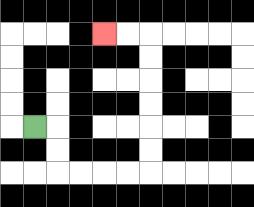{'start': '[1, 5]', 'end': '[4, 1]', 'path_directions': 'R,D,D,R,R,R,R,U,U,U,U,U,U,L,L', 'path_coordinates': '[[1, 5], [2, 5], [2, 6], [2, 7], [3, 7], [4, 7], [5, 7], [6, 7], [6, 6], [6, 5], [6, 4], [6, 3], [6, 2], [6, 1], [5, 1], [4, 1]]'}